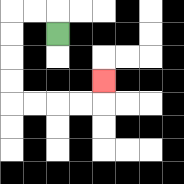{'start': '[2, 1]', 'end': '[4, 3]', 'path_directions': 'U,L,L,D,D,D,D,R,R,R,R,U', 'path_coordinates': '[[2, 1], [2, 0], [1, 0], [0, 0], [0, 1], [0, 2], [0, 3], [0, 4], [1, 4], [2, 4], [3, 4], [4, 4], [4, 3]]'}